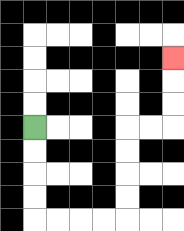{'start': '[1, 5]', 'end': '[7, 2]', 'path_directions': 'D,D,D,D,R,R,R,R,U,U,U,U,R,R,U,U,U', 'path_coordinates': '[[1, 5], [1, 6], [1, 7], [1, 8], [1, 9], [2, 9], [3, 9], [4, 9], [5, 9], [5, 8], [5, 7], [5, 6], [5, 5], [6, 5], [7, 5], [7, 4], [7, 3], [7, 2]]'}